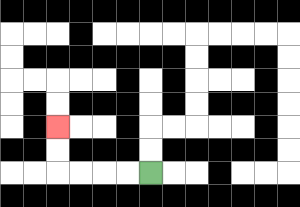{'start': '[6, 7]', 'end': '[2, 5]', 'path_directions': 'L,L,L,L,U,U', 'path_coordinates': '[[6, 7], [5, 7], [4, 7], [3, 7], [2, 7], [2, 6], [2, 5]]'}